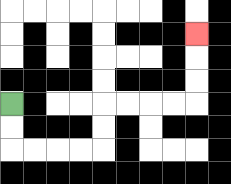{'start': '[0, 4]', 'end': '[8, 1]', 'path_directions': 'D,D,R,R,R,R,U,U,R,R,R,R,U,U,U', 'path_coordinates': '[[0, 4], [0, 5], [0, 6], [1, 6], [2, 6], [3, 6], [4, 6], [4, 5], [4, 4], [5, 4], [6, 4], [7, 4], [8, 4], [8, 3], [8, 2], [8, 1]]'}